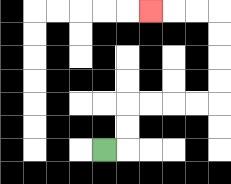{'start': '[4, 6]', 'end': '[6, 0]', 'path_directions': 'R,U,U,R,R,R,R,U,U,U,U,L,L,L', 'path_coordinates': '[[4, 6], [5, 6], [5, 5], [5, 4], [6, 4], [7, 4], [8, 4], [9, 4], [9, 3], [9, 2], [9, 1], [9, 0], [8, 0], [7, 0], [6, 0]]'}